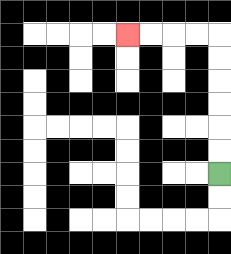{'start': '[9, 7]', 'end': '[5, 1]', 'path_directions': 'U,U,U,U,U,U,L,L,L,L', 'path_coordinates': '[[9, 7], [9, 6], [9, 5], [9, 4], [9, 3], [9, 2], [9, 1], [8, 1], [7, 1], [6, 1], [5, 1]]'}